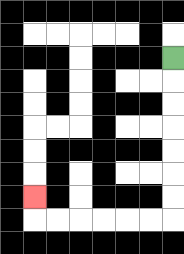{'start': '[7, 2]', 'end': '[1, 8]', 'path_directions': 'D,D,D,D,D,D,D,L,L,L,L,L,L,U', 'path_coordinates': '[[7, 2], [7, 3], [7, 4], [7, 5], [7, 6], [7, 7], [7, 8], [7, 9], [6, 9], [5, 9], [4, 9], [3, 9], [2, 9], [1, 9], [1, 8]]'}